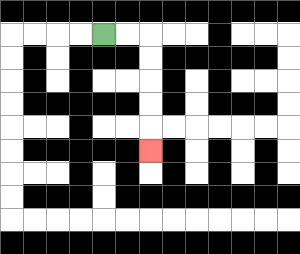{'start': '[4, 1]', 'end': '[6, 6]', 'path_directions': 'R,R,D,D,D,D,D', 'path_coordinates': '[[4, 1], [5, 1], [6, 1], [6, 2], [6, 3], [6, 4], [6, 5], [6, 6]]'}